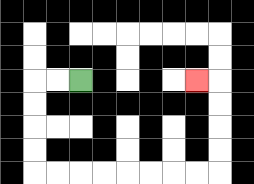{'start': '[3, 3]', 'end': '[8, 3]', 'path_directions': 'L,L,D,D,D,D,R,R,R,R,R,R,R,R,U,U,U,U,L', 'path_coordinates': '[[3, 3], [2, 3], [1, 3], [1, 4], [1, 5], [1, 6], [1, 7], [2, 7], [3, 7], [4, 7], [5, 7], [6, 7], [7, 7], [8, 7], [9, 7], [9, 6], [9, 5], [9, 4], [9, 3], [8, 3]]'}